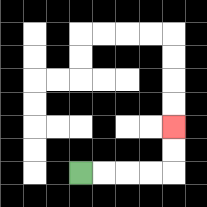{'start': '[3, 7]', 'end': '[7, 5]', 'path_directions': 'R,R,R,R,U,U', 'path_coordinates': '[[3, 7], [4, 7], [5, 7], [6, 7], [7, 7], [7, 6], [7, 5]]'}